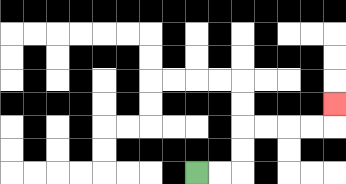{'start': '[8, 7]', 'end': '[14, 4]', 'path_directions': 'R,R,U,U,R,R,R,R,U', 'path_coordinates': '[[8, 7], [9, 7], [10, 7], [10, 6], [10, 5], [11, 5], [12, 5], [13, 5], [14, 5], [14, 4]]'}